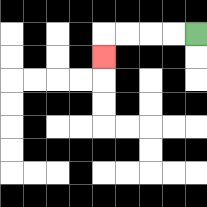{'start': '[8, 1]', 'end': '[4, 2]', 'path_directions': 'L,L,L,L,D', 'path_coordinates': '[[8, 1], [7, 1], [6, 1], [5, 1], [4, 1], [4, 2]]'}